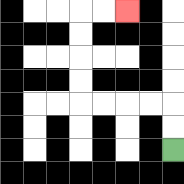{'start': '[7, 6]', 'end': '[5, 0]', 'path_directions': 'U,U,L,L,L,L,U,U,U,U,R,R', 'path_coordinates': '[[7, 6], [7, 5], [7, 4], [6, 4], [5, 4], [4, 4], [3, 4], [3, 3], [3, 2], [3, 1], [3, 0], [4, 0], [5, 0]]'}